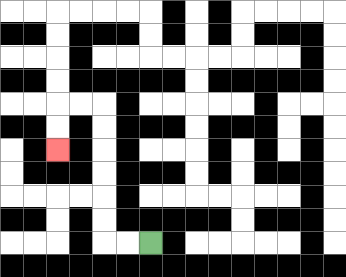{'start': '[6, 10]', 'end': '[2, 6]', 'path_directions': 'L,L,U,U,U,U,U,U,L,L,D,D', 'path_coordinates': '[[6, 10], [5, 10], [4, 10], [4, 9], [4, 8], [4, 7], [4, 6], [4, 5], [4, 4], [3, 4], [2, 4], [2, 5], [2, 6]]'}